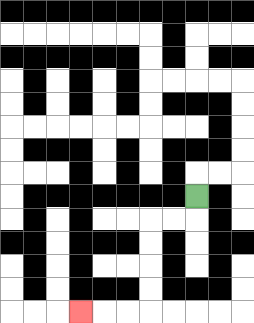{'start': '[8, 8]', 'end': '[3, 13]', 'path_directions': 'D,L,L,D,D,D,D,L,L,L', 'path_coordinates': '[[8, 8], [8, 9], [7, 9], [6, 9], [6, 10], [6, 11], [6, 12], [6, 13], [5, 13], [4, 13], [3, 13]]'}